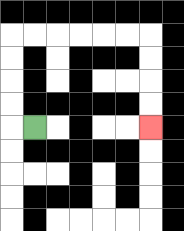{'start': '[1, 5]', 'end': '[6, 5]', 'path_directions': 'L,U,U,U,U,R,R,R,R,R,R,D,D,D,D', 'path_coordinates': '[[1, 5], [0, 5], [0, 4], [0, 3], [0, 2], [0, 1], [1, 1], [2, 1], [3, 1], [4, 1], [5, 1], [6, 1], [6, 2], [6, 3], [6, 4], [6, 5]]'}